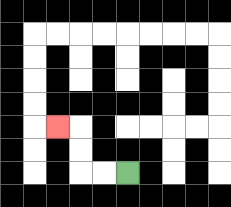{'start': '[5, 7]', 'end': '[2, 5]', 'path_directions': 'L,L,U,U,L', 'path_coordinates': '[[5, 7], [4, 7], [3, 7], [3, 6], [3, 5], [2, 5]]'}